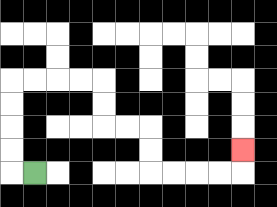{'start': '[1, 7]', 'end': '[10, 6]', 'path_directions': 'L,U,U,U,U,R,R,R,R,D,D,R,R,D,D,R,R,R,R,U', 'path_coordinates': '[[1, 7], [0, 7], [0, 6], [0, 5], [0, 4], [0, 3], [1, 3], [2, 3], [3, 3], [4, 3], [4, 4], [4, 5], [5, 5], [6, 5], [6, 6], [6, 7], [7, 7], [8, 7], [9, 7], [10, 7], [10, 6]]'}